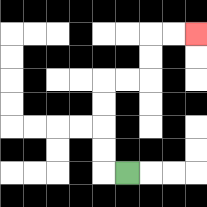{'start': '[5, 7]', 'end': '[8, 1]', 'path_directions': 'L,U,U,U,U,R,R,U,U,R,R', 'path_coordinates': '[[5, 7], [4, 7], [4, 6], [4, 5], [4, 4], [4, 3], [5, 3], [6, 3], [6, 2], [6, 1], [7, 1], [8, 1]]'}